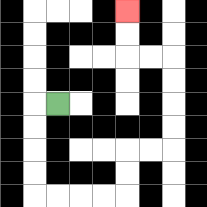{'start': '[2, 4]', 'end': '[5, 0]', 'path_directions': 'L,D,D,D,D,R,R,R,R,U,U,R,R,U,U,U,U,L,L,U,U', 'path_coordinates': '[[2, 4], [1, 4], [1, 5], [1, 6], [1, 7], [1, 8], [2, 8], [3, 8], [4, 8], [5, 8], [5, 7], [5, 6], [6, 6], [7, 6], [7, 5], [7, 4], [7, 3], [7, 2], [6, 2], [5, 2], [5, 1], [5, 0]]'}